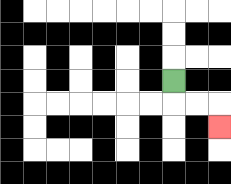{'start': '[7, 3]', 'end': '[9, 5]', 'path_directions': 'D,R,R,D', 'path_coordinates': '[[7, 3], [7, 4], [8, 4], [9, 4], [9, 5]]'}